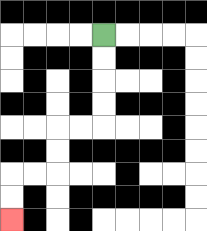{'start': '[4, 1]', 'end': '[0, 9]', 'path_directions': 'D,D,D,D,L,L,D,D,L,L,D,D', 'path_coordinates': '[[4, 1], [4, 2], [4, 3], [4, 4], [4, 5], [3, 5], [2, 5], [2, 6], [2, 7], [1, 7], [0, 7], [0, 8], [0, 9]]'}